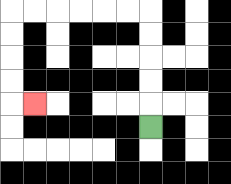{'start': '[6, 5]', 'end': '[1, 4]', 'path_directions': 'U,U,U,U,U,L,L,L,L,L,L,D,D,D,D,R', 'path_coordinates': '[[6, 5], [6, 4], [6, 3], [6, 2], [6, 1], [6, 0], [5, 0], [4, 0], [3, 0], [2, 0], [1, 0], [0, 0], [0, 1], [0, 2], [0, 3], [0, 4], [1, 4]]'}